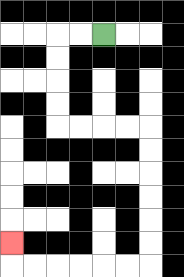{'start': '[4, 1]', 'end': '[0, 10]', 'path_directions': 'L,L,D,D,D,D,R,R,R,R,D,D,D,D,D,D,L,L,L,L,L,L,U', 'path_coordinates': '[[4, 1], [3, 1], [2, 1], [2, 2], [2, 3], [2, 4], [2, 5], [3, 5], [4, 5], [5, 5], [6, 5], [6, 6], [6, 7], [6, 8], [6, 9], [6, 10], [6, 11], [5, 11], [4, 11], [3, 11], [2, 11], [1, 11], [0, 11], [0, 10]]'}